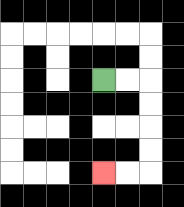{'start': '[4, 3]', 'end': '[4, 7]', 'path_directions': 'R,R,D,D,D,D,L,L', 'path_coordinates': '[[4, 3], [5, 3], [6, 3], [6, 4], [6, 5], [6, 6], [6, 7], [5, 7], [4, 7]]'}